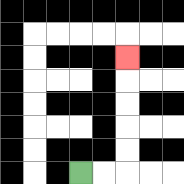{'start': '[3, 7]', 'end': '[5, 2]', 'path_directions': 'R,R,U,U,U,U,U', 'path_coordinates': '[[3, 7], [4, 7], [5, 7], [5, 6], [5, 5], [5, 4], [5, 3], [5, 2]]'}